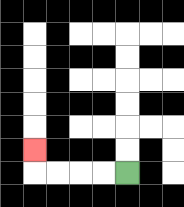{'start': '[5, 7]', 'end': '[1, 6]', 'path_directions': 'L,L,L,L,U', 'path_coordinates': '[[5, 7], [4, 7], [3, 7], [2, 7], [1, 7], [1, 6]]'}